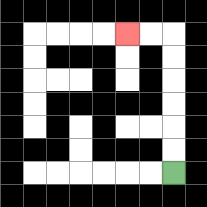{'start': '[7, 7]', 'end': '[5, 1]', 'path_directions': 'U,U,U,U,U,U,L,L', 'path_coordinates': '[[7, 7], [7, 6], [7, 5], [7, 4], [7, 3], [7, 2], [7, 1], [6, 1], [5, 1]]'}